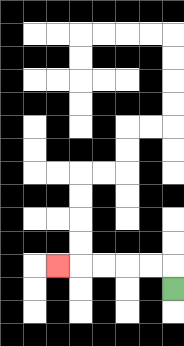{'start': '[7, 12]', 'end': '[2, 11]', 'path_directions': 'U,L,L,L,L,L', 'path_coordinates': '[[7, 12], [7, 11], [6, 11], [5, 11], [4, 11], [3, 11], [2, 11]]'}